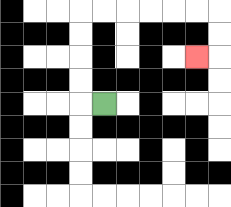{'start': '[4, 4]', 'end': '[8, 2]', 'path_directions': 'L,U,U,U,U,R,R,R,R,R,R,D,D,L', 'path_coordinates': '[[4, 4], [3, 4], [3, 3], [3, 2], [3, 1], [3, 0], [4, 0], [5, 0], [6, 0], [7, 0], [8, 0], [9, 0], [9, 1], [9, 2], [8, 2]]'}